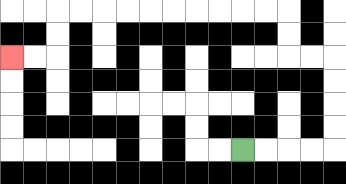{'start': '[10, 6]', 'end': '[0, 2]', 'path_directions': 'R,R,R,R,U,U,U,U,L,L,U,U,L,L,L,L,L,L,L,L,L,L,D,D,L,L', 'path_coordinates': '[[10, 6], [11, 6], [12, 6], [13, 6], [14, 6], [14, 5], [14, 4], [14, 3], [14, 2], [13, 2], [12, 2], [12, 1], [12, 0], [11, 0], [10, 0], [9, 0], [8, 0], [7, 0], [6, 0], [5, 0], [4, 0], [3, 0], [2, 0], [2, 1], [2, 2], [1, 2], [0, 2]]'}